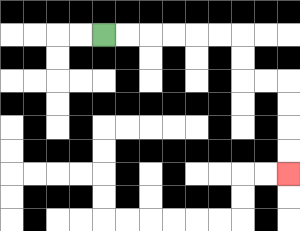{'start': '[4, 1]', 'end': '[12, 7]', 'path_directions': 'R,R,R,R,R,R,D,D,R,R,D,D,D,D', 'path_coordinates': '[[4, 1], [5, 1], [6, 1], [7, 1], [8, 1], [9, 1], [10, 1], [10, 2], [10, 3], [11, 3], [12, 3], [12, 4], [12, 5], [12, 6], [12, 7]]'}